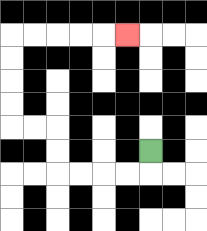{'start': '[6, 6]', 'end': '[5, 1]', 'path_directions': 'D,L,L,L,L,U,U,L,L,U,U,U,U,R,R,R,R,R', 'path_coordinates': '[[6, 6], [6, 7], [5, 7], [4, 7], [3, 7], [2, 7], [2, 6], [2, 5], [1, 5], [0, 5], [0, 4], [0, 3], [0, 2], [0, 1], [1, 1], [2, 1], [3, 1], [4, 1], [5, 1]]'}